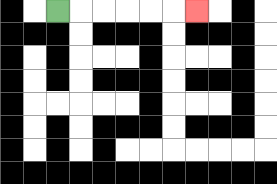{'start': '[2, 0]', 'end': '[8, 0]', 'path_directions': 'R,R,R,R,R,R', 'path_coordinates': '[[2, 0], [3, 0], [4, 0], [5, 0], [6, 0], [7, 0], [8, 0]]'}